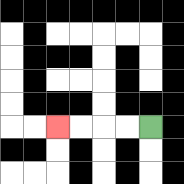{'start': '[6, 5]', 'end': '[2, 5]', 'path_directions': 'L,L,L,L', 'path_coordinates': '[[6, 5], [5, 5], [4, 5], [3, 5], [2, 5]]'}